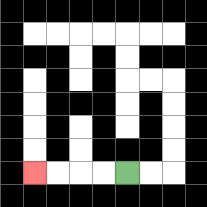{'start': '[5, 7]', 'end': '[1, 7]', 'path_directions': 'L,L,L,L', 'path_coordinates': '[[5, 7], [4, 7], [3, 7], [2, 7], [1, 7]]'}